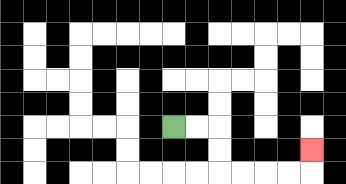{'start': '[7, 5]', 'end': '[13, 6]', 'path_directions': 'R,R,D,D,R,R,R,R,U', 'path_coordinates': '[[7, 5], [8, 5], [9, 5], [9, 6], [9, 7], [10, 7], [11, 7], [12, 7], [13, 7], [13, 6]]'}